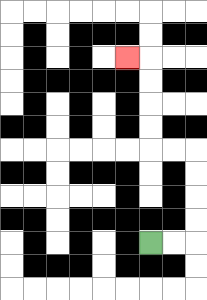{'start': '[6, 10]', 'end': '[5, 2]', 'path_directions': 'R,R,U,U,U,U,L,L,U,U,U,U,L', 'path_coordinates': '[[6, 10], [7, 10], [8, 10], [8, 9], [8, 8], [8, 7], [8, 6], [7, 6], [6, 6], [6, 5], [6, 4], [6, 3], [6, 2], [5, 2]]'}